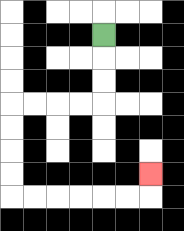{'start': '[4, 1]', 'end': '[6, 7]', 'path_directions': 'D,D,D,L,L,L,L,D,D,D,D,R,R,R,R,R,R,U', 'path_coordinates': '[[4, 1], [4, 2], [4, 3], [4, 4], [3, 4], [2, 4], [1, 4], [0, 4], [0, 5], [0, 6], [0, 7], [0, 8], [1, 8], [2, 8], [3, 8], [4, 8], [5, 8], [6, 8], [6, 7]]'}